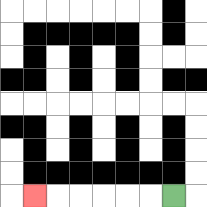{'start': '[7, 8]', 'end': '[1, 8]', 'path_directions': 'L,L,L,L,L,L', 'path_coordinates': '[[7, 8], [6, 8], [5, 8], [4, 8], [3, 8], [2, 8], [1, 8]]'}